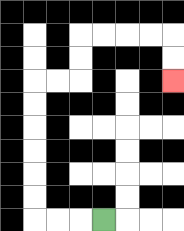{'start': '[4, 9]', 'end': '[7, 3]', 'path_directions': 'L,L,L,U,U,U,U,U,U,R,R,U,U,R,R,R,R,D,D', 'path_coordinates': '[[4, 9], [3, 9], [2, 9], [1, 9], [1, 8], [1, 7], [1, 6], [1, 5], [1, 4], [1, 3], [2, 3], [3, 3], [3, 2], [3, 1], [4, 1], [5, 1], [6, 1], [7, 1], [7, 2], [7, 3]]'}